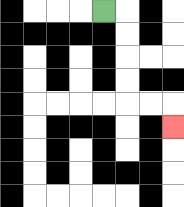{'start': '[4, 0]', 'end': '[7, 5]', 'path_directions': 'R,D,D,D,D,R,R,D', 'path_coordinates': '[[4, 0], [5, 0], [5, 1], [5, 2], [5, 3], [5, 4], [6, 4], [7, 4], [7, 5]]'}